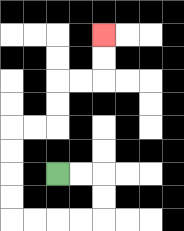{'start': '[2, 7]', 'end': '[4, 1]', 'path_directions': 'R,R,D,D,L,L,L,L,U,U,U,U,R,R,U,U,R,R,U,U', 'path_coordinates': '[[2, 7], [3, 7], [4, 7], [4, 8], [4, 9], [3, 9], [2, 9], [1, 9], [0, 9], [0, 8], [0, 7], [0, 6], [0, 5], [1, 5], [2, 5], [2, 4], [2, 3], [3, 3], [4, 3], [4, 2], [4, 1]]'}